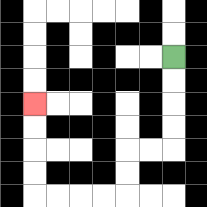{'start': '[7, 2]', 'end': '[1, 4]', 'path_directions': 'D,D,D,D,L,L,D,D,L,L,L,L,U,U,U,U', 'path_coordinates': '[[7, 2], [7, 3], [7, 4], [7, 5], [7, 6], [6, 6], [5, 6], [5, 7], [5, 8], [4, 8], [3, 8], [2, 8], [1, 8], [1, 7], [1, 6], [1, 5], [1, 4]]'}